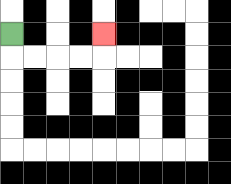{'start': '[0, 1]', 'end': '[4, 1]', 'path_directions': 'D,R,R,R,R,U', 'path_coordinates': '[[0, 1], [0, 2], [1, 2], [2, 2], [3, 2], [4, 2], [4, 1]]'}